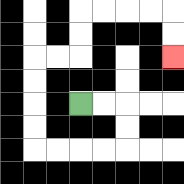{'start': '[3, 4]', 'end': '[7, 2]', 'path_directions': 'R,R,D,D,L,L,L,L,U,U,U,U,R,R,U,U,R,R,R,R,D,D', 'path_coordinates': '[[3, 4], [4, 4], [5, 4], [5, 5], [5, 6], [4, 6], [3, 6], [2, 6], [1, 6], [1, 5], [1, 4], [1, 3], [1, 2], [2, 2], [3, 2], [3, 1], [3, 0], [4, 0], [5, 0], [6, 0], [7, 0], [7, 1], [7, 2]]'}